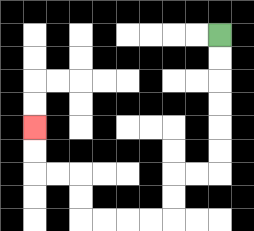{'start': '[9, 1]', 'end': '[1, 5]', 'path_directions': 'D,D,D,D,D,D,L,L,D,D,L,L,L,L,U,U,L,L,U,U', 'path_coordinates': '[[9, 1], [9, 2], [9, 3], [9, 4], [9, 5], [9, 6], [9, 7], [8, 7], [7, 7], [7, 8], [7, 9], [6, 9], [5, 9], [4, 9], [3, 9], [3, 8], [3, 7], [2, 7], [1, 7], [1, 6], [1, 5]]'}